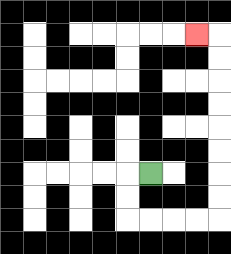{'start': '[6, 7]', 'end': '[8, 1]', 'path_directions': 'L,D,D,R,R,R,R,U,U,U,U,U,U,U,U,L', 'path_coordinates': '[[6, 7], [5, 7], [5, 8], [5, 9], [6, 9], [7, 9], [8, 9], [9, 9], [9, 8], [9, 7], [9, 6], [9, 5], [9, 4], [9, 3], [9, 2], [9, 1], [8, 1]]'}